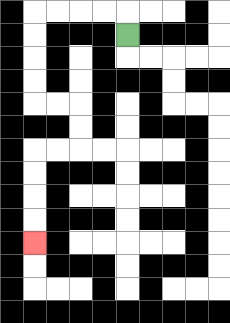{'start': '[5, 1]', 'end': '[1, 10]', 'path_directions': 'U,L,L,L,L,D,D,D,D,R,R,D,D,L,L,D,D,D,D', 'path_coordinates': '[[5, 1], [5, 0], [4, 0], [3, 0], [2, 0], [1, 0], [1, 1], [1, 2], [1, 3], [1, 4], [2, 4], [3, 4], [3, 5], [3, 6], [2, 6], [1, 6], [1, 7], [1, 8], [1, 9], [1, 10]]'}